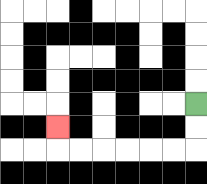{'start': '[8, 4]', 'end': '[2, 5]', 'path_directions': 'D,D,L,L,L,L,L,L,U', 'path_coordinates': '[[8, 4], [8, 5], [8, 6], [7, 6], [6, 6], [5, 6], [4, 6], [3, 6], [2, 6], [2, 5]]'}